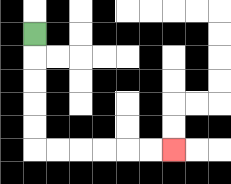{'start': '[1, 1]', 'end': '[7, 6]', 'path_directions': 'D,D,D,D,D,R,R,R,R,R,R', 'path_coordinates': '[[1, 1], [1, 2], [1, 3], [1, 4], [1, 5], [1, 6], [2, 6], [3, 6], [4, 6], [5, 6], [6, 6], [7, 6]]'}